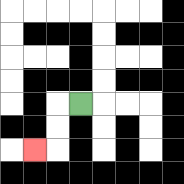{'start': '[3, 4]', 'end': '[1, 6]', 'path_directions': 'L,D,D,L', 'path_coordinates': '[[3, 4], [2, 4], [2, 5], [2, 6], [1, 6]]'}